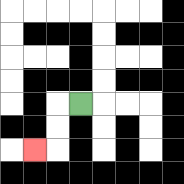{'start': '[3, 4]', 'end': '[1, 6]', 'path_directions': 'L,D,D,L', 'path_coordinates': '[[3, 4], [2, 4], [2, 5], [2, 6], [1, 6]]'}